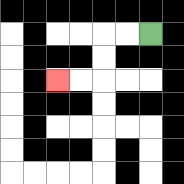{'start': '[6, 1]', 'end': '[2, 3]', 'path_directions': 'L,L,D,D,L,L', 'path_coordinates': '[[6, 1], [5, 1], [4, 1], [4, 2], [4, 3], [3, 3], [2, 3]]'}